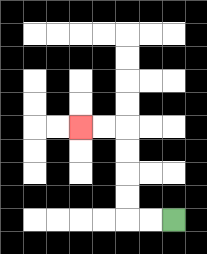{'start': '[7, 9]', 'end': '[3, 5]', 'path_directions': 'L,L,U,U,U,U,L,L', 'path_coordinates': '[[7, 9], [6, 9], [5, 9], [5, 8], [5, 7], [5, 6], [5, 5], [4, 5], [3, 5]]'}